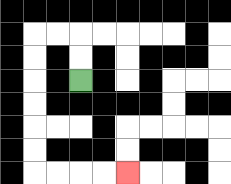{'start': '[3, 3]', 'end': '[5, 7]', 'path_directions': 'U,U,L,L,D,D,D,D,D,D,R,R,R,R', 'path_coordinates': '[[3, 3], [3, 2], [3, 1], [2, 1], [1, 1], [1, 2], [1, 3], [1, 4], [1, 5], [1, 6], [1, 7], [2, 7], [3, 7], [4, 7], [5, 7]]'}